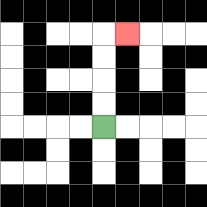{'start': '[4, 5]', 'end': '[5, 1]', 'path_directions': 'U,U,U,U,R', 'path_coordinates': '[[4, 5], [4, 4], [4, 3], [4, 2], [4, 1], [5, 1]]'}